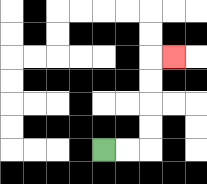{'start': '[4, 6]', 'end': '[7, 2]', 'path_directions': 'R,R,U,U,U,U,R', 'path_coordinates': '[[4, 6], [5, 6], [6, 6], [6, 5], [6, 4], [6, 3], [6, 2], [7, 2]]'}